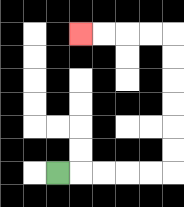{'start': '[2, 7]', 'end': '[3, 1]', 'path_directions': 'R,R,R,R,R,U,U,U,U,U,U,L,L,L,L', 'path_coordinates': '[[2, 7], [3, 7], [4, 7], [5, 7], [6, 7], [7, 7], [7, 6], [7, 5], [7, 4], [7, 3], [7, 2], [7, 1], [6, 1], [5, 1], [4, 1], [3, 1]]'}